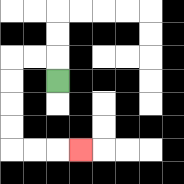{'start': '[2, 3]', 'end': '[3, 6]', 'path_directions': 'U,L,L,D,D,D,D,R,R,R', 'path_coordinates': '[[2, 3], [2, 2], [1, 2], [0, 2], [0, 3], [0, 4], [0, 5], [0, 6], [1, 6], [2, 6], [3, 6]]'}